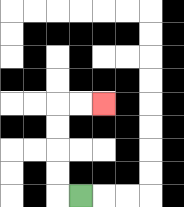{'start': '[3, 8]', 'end': '[4, 4]', 'path_directions': 'L,U,U,U,U,R,R', 'path_coordinates': '[[3, 8], [2, 8], [2, 7], [2, 6], [2, 5], [2, 4], [3, 4], [4, 4]]'}